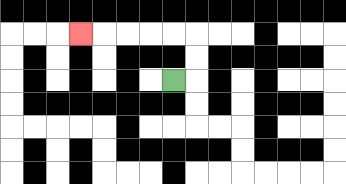{'start': '[7, 3]', 'end': '[3, 1]', 'path_directions': 'R,U,U,L,L,L,L,L', 'path_coordinates': '[[7, 3], [8, 3], [8, 2], [8, 1], [7, 1], [6, 1], [5, 1], [4, 1], [3, 1]]'}